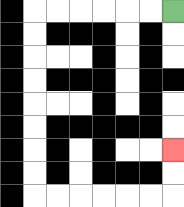{'start': '[7, 0]', 'end': '[7, 6]', 'path_directions': 'L,L,L,L,L,L,D,D,D,D,D,D,D,D,R,R,R,R,R,R,U,U', 'path_coordinates': '[[7, 0], [6, 0], [5, 0], [4, 0], [3, 0], [2, 0], [1, 0], [1, 1], [1, 2], [1, 3], [1, 4], [1, 5], [1, 6], [1, 7], [1, 8], [2, 8], [3, 8], [4, 8], [5, 8], [6, 8], [7, 8], [7, 7], [7, 6]]'}